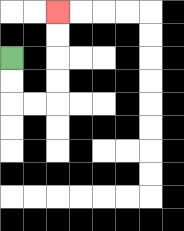{'start': '[0, 2]', 'end': '[2, 0]', 'path_directions': 'D,D,R,R,U,U,U,U', 'path_coordinates': '[[0, 2], [0, 3], [0, 4], [1, 4], [2, 4], [2, 3], [2, 2], [2, 1], [2, 0]]'}